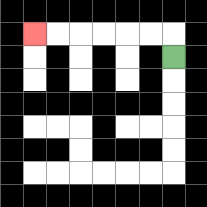{'start': '[7, 2]', 'end': '[1, 1]', 'path_directions': 'U,L,L,L,L,L,L', 'path_coordinates': '[[7, 2], [7, 1], [6, 1], [5, 1], [4, 1], [3, 1], [2, 1], [1, 1]]'}